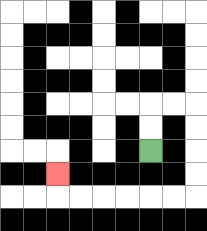{'start': '[6, 6]', 'end': '[2, 7]', 'path_directions': 'U,U,R,R,D,D,D,D,L,L,L,L,L,L,U', 'path_coordinates': '[[6, 6], [6, 5], [6, 4], [7, 4], [8, 4], [8, 5], [8, 6], [8, 7], [8, 8], [7, 8], [6, 8], [5, 8], [4, 8], [3, 8], [2, 8], [2, 7]]'}